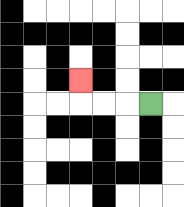{'start': '[6, 4]', 'end': '[3, 3]', 'path_directions': 'L,L,L,U', 'path_coordinates': '[[6, 4], [5, 4], [4, 4], [3, 4], [3, 3]]'}